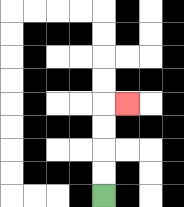{'start': '[4, 8]', 'end': '[5, 4]', 'path_directions': 'U,U,U,U,R', 'path_coordinates': '[[4, 8], [4, 7], [4, 6], [4, 5], [4, 4], [5, 4]]'}